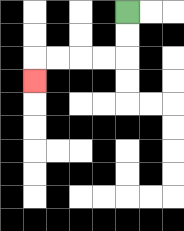{'start': '[5, 0]', 'end': '[1, 3]', 'path_directions': 'D,D,L,L,L,L,D', 'path_coordinates': '[[5, 0], [5, 1], [5, 2], [4, 2], [3, 2], [2, 2], [1, 2], [1, 3]]'}